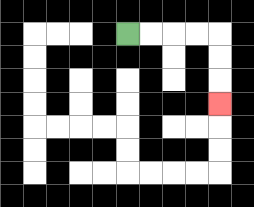{'start': '[5, 1]', 'end': '[9, 4]', 'path_directions': 'R,R,R,R,D,D,D', 'path_coordinates': '[[5, 1], [6, 1], [7, 1], [8, 1], [9, 1], [9, 2], [9, 3], [9, 4]]'}